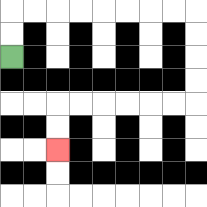{'start': '[0, 2]', 'end': '[2, 6]', 'path_directions': 'U,U,R,R,R,R,R,R,R,R,D,D,D,D,L,L,L,L,L,L,D,D', 'path_coordinates': '[[0, 2], [0, 1], [0, 0], [1, 0], [2, 0], [3, 0], [4, 0], [5, 0], [6, 0], [7, 0], [8, 0], [8, 1], [8, 2], [8, 3], [8, 4], [7, 4], [6, 4], [5, 4], [4, 4], [3, 4], [2, 4], [2, 5], [2, 6]]'}